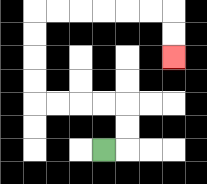{'start': '[4, 6]', 'end': '[7, 2]', 'path_directions': 'R,U,U,L,L,L,L,U,U,U,U,R,R,R,R,R,R,D,D', 'path_coordinates': '[[4, 6], [5, 6], [5, 5], [5, 4], [4, 4], [3, 4], [2, 4], [1, 4], [1, 3], [1, 2], [1, 1], [1, 0], [2, 0], [3, 0], [4, 0], [5, 0], [6, 0], [7, 0], [7, 1], [7, 2]]'}